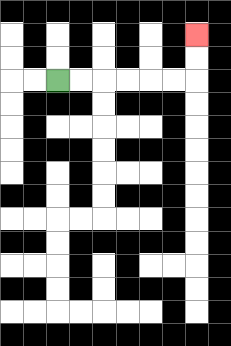{'start': '[2, 3]', 'end': '[8, 1]', 'path_directions': 'R,R,R,R,R,R,U,U', 'path_coordinates': '[[2, 3], [3, 3], [4, 3], [5, 3], [6, 3], [7, 3], [8, 3], [8, 2], [8, 1]]'}